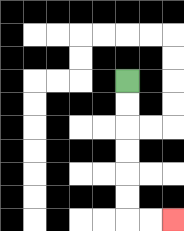{'start': '[5, 3]', 'end': '[7, 9]', 'path_directions': 'D,D,D,D,D,D,R,R', 'path_coordinates': '[[5, 3], [5, 4], [5, 5], [5, 6], [5, 7], [5, 8], [5, 9], [6, 9], [7, 9]]'}